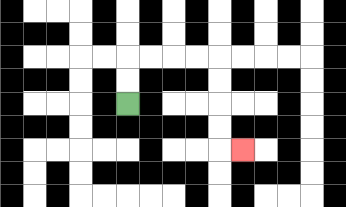{'start': '[5, 4]', 'end': '[10, 6]', 'path_directions': 'U,U,R,R,R,R,D,D,D,D,R', 'path_coordinates': '[[5, 4], [5, 3], [5, 2], [6, 2], [7, 2], [8, 2], [9, 2], [9, 3], [9, 4], [9, 5], [9, 6], [10, 6]]'}